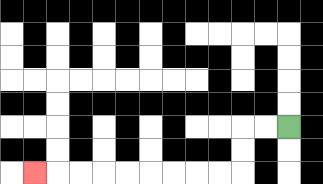{'start': '[12, 5]', 'end': '[1, 7]', 'path_directions': 'L,L,D,D,L,L,L,L,L,L,L,L,L', 'path_coordinates': '[[12, 5], [11, 5], [10, 5], [10, 6], [10, 7], [9, 7], [8, 7], [7, 7], [6, 7], [5, 7], [4, 7], [3, 7], [2, 7], [1, 7]]'}